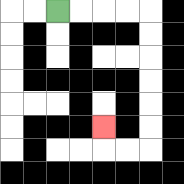{'start': '[2, 0]', 'end': '[4, 5]', 'path_directions': 'R,R,R,R,D,D,D,D,D,D,L,L,U', 'path_coordinates': '[[2, 0], [3, 0], [4, 0], [5, 0], [6, 0], [6, 1], [6, 2], [6, 3], [6, 4], [6, 5], [6, 6], [5, 6], [4, 6], [4, 5]]'}